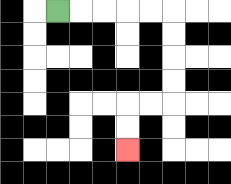{'start': '[2, 0]', 'end': '[5, 6]', 'path_directions': 'R,R,R,R,R,D,D,D,D,L,L,D,D', 'path_coordinates': '[[2, 0], [3, 0], [4, 0], [5, 0], [6, 0], [7, 0], [7, 1], [7, 2], [7, 3], [7, 4], [6, 4], [5, 4], [5, 5], [5, 6]]'}